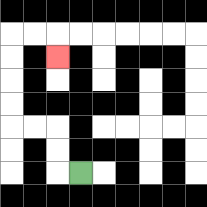{'start': '[3, 7]', 'end': '[2, 2]', 'path_directions': 'L,U,U,L,L,U,U,U,U,R,R,D', 'path_coordinates': '[[3, 7], [2, 7], [2, 6], [2, 5], [1, 5], [0, 5], [0, 4], [0, 3], [0, 2], [0, 1], [1, 1], [2, 1], [2, 2]]'}